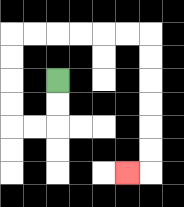{'start': '[2, 3]', 'end': '[5, 7]', 'path_directions': 'D,D,L,L,U,U,U,U,R,R,R,R,R,R,D,D,D,D,D,D,L', 'path_coordinates': '[[2, 3], [2, 4], [2, 5], [1, 5], [0, 5], [0, 4], [0, 3], [0, 2], [0, 1], [1, 1], [2, 1], [3, 1], [4, 1], [5, 1], [6, 1], [6, 2], [6, 3], [6, 4], [6, 5], [6, 6], [6, 7], [5, 7]]'}